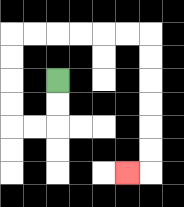{'start': '[2, 3]', 'end': '[5, 7]', 'path_directions': 'D,D,L,L,U,U,U,U,R,R,R,R,R,R,D,D,D,D,D,D,L', 'path_coordinates': '[[2, 3], [2, 4], [2, 5], [1, 5], [0, 5], [0, 4], [0, 3], [0, 2], [0, 1], [1, 1], [2, 1], [3, 1], [4, 1], [5, 1], [6, 1], [6, 2], [6, 3], [6, 4], [6, 5], [6, 6], [6, 7], [5, 7]]'}